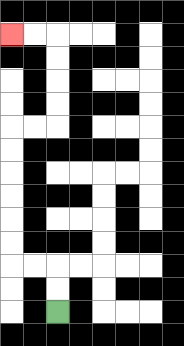{'start': '[2, 13]', 'end': '[0, 1]', 'path_directions': 'U,U,L,L,U,U,U,U,U,U,R,R,U,U,U,U,L,L', 'path_coordinates': '[[2, 13], [2, 12], [2, 11], [1, 11], [0, 11], [0, 10], [0, 9], [0, 8], [0, 7], [0, 6], [0, 5], [1, 5], [2, 5], [2, 4], [2, 3], [2, 2], [2, 1], [1, 1], [0, 1]]'}